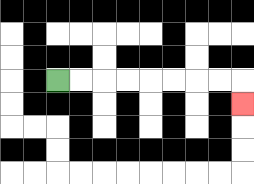{'start': '[2, 3]', 'end': '[10, 4]', 'path_directions': 'R,R,R,R,R,R,R,R,D', 'path_coordinates': '[[2, 3], [3, 3], [4, 3], [5, 3], [6, 3], [7, 3], [8, 3], [9, 3], [10, 3], [10, 4]]'}